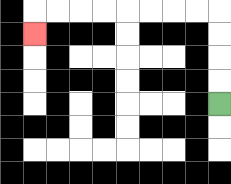{'start': '[9, 4]', 'end': '[1, 1]', 'path_directions': 'U,U,U,U,L,L,L,L,L,L,L,L,D', 'path_coordinates': '[[9, 4], [9, 3], [9, 2], [9, 1], [9, 0], [8, 0], [7, 0], [6, 0], [5, 0], [4, 0], [3, 0], [2, 0], [1, 0], [1, 1]]'}